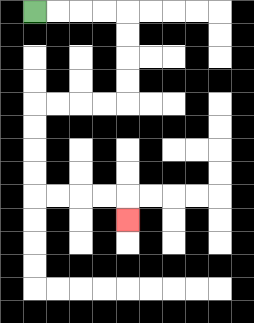{'start': '[1, 0]', 'end': '[5, 9]', 'path_directions': 'R,R,R,R,D,D,D,D,L,L,L,L,D,D,D,D,R,R,R,R,D', 'path_coordinates': '[[1, 0], [2, 0], [3, 0], [4, 0], [5, 0], [5, 1], [5, 2], [5, 3], [5, 4], [4, 4], [3, 4], [2, 4], [1, 4], [1, 5], [1, 6], [1, 7], [1, 8], [2, 8], [3, 8], [4, 8], [5, 8], [5, 9]]'}